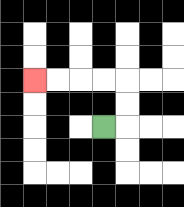{'start': '[4, 5]', 'end': '[1, 3]', 'path_directions': 'R,U,U,L,L,L,L', 'path_coordinates': '[[4, 5], [5, 5], [5, 4], [5, 3], [4, 3], [3, 3], [2, 3], [1, 3]]'}